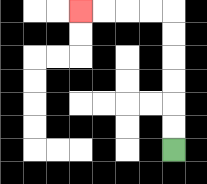{'start': '[7, 6]', 'end': '[3, 0]', 'path_directions': 'U,U,U,U,U,U,L,L,L,L', 'path_coordinates': '[[7, 6], [7, 5], [7, 4], [7, 3], [7, 2], [7, 1], [7, 0], [6, 0], [5, 0], [4, 0], [3, 0]]'}